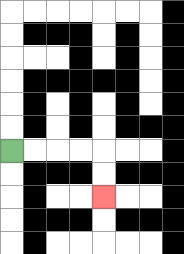{'start': '[0, 6]', 'end': '[4, 8]', 'path_directions': 'R,R,R,R,D,D', 'path_coordinates': '[[0, 6], [1, 6], [2, 6], [3, 6], [4, 6], [4, 7], [4, 8]]'}